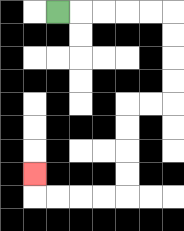{'start': '[2, 0]', 'end': '[1, 7]', 'path_directions': 'R,R,R,R,R,D,D,D,D,L,L,D,D,D,D,L,L,L,L,U', 'path_coordinates': '[[2, 0], [3, 0], [4, 0], [5, 0], [6, 0], [7, 0], [7, 1], [7, 2], [7, 3], [7, 4], [6, 4], [5, 4], [5, 5], [5, 6], [5, 7], [5, 8], [4, 8], [3, 8], [2, 8], [1, 8], [1, 7]]'}